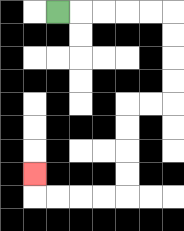{'start': '[2, 0]', 'end': '[1, 7]', 'path_directions': 'R,R,R,R,R,D,D,D,D,L,L,D,D,D,D,L,L,L,L,U', 'path_coordinates': '[[2, 0], [3, 0], [4, 0], [5, 0], [6, 0], [7, 0], [7, 1], [7, 2], [7, 3], [7, 4], [6, 4], [5, 4], [5, 5], [5, 6], [5, 7], [5, 8], [4, 8], [3, 8], [2, 8], [1, 8], [1, 7]]'}